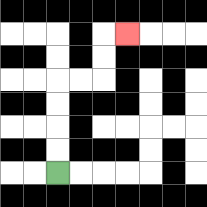{'start': '[2, 7]', 'end': '[5, 1]', 'path_directions': 'U,U,U,U,R,R,U,U,R', 'path_coordinates': '[[2, 7], [2, 6], [2, 5], [2, 4], [2, 3], [3, 3], [4, 3], [4, 2], [4, 1], [5, 1]]'}